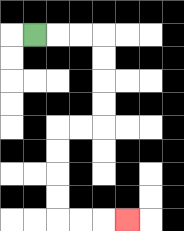{'start': '[1, 1]', 'end': '[5, 9]', 'path_directions': 'R,R,R,D,D,D,D,L,L,D,D,D,D,R,R,R', 'path_coordinates': '[[1, 1], [2, 1], [3, 1], [4, 1], [4, 2], [4, 3], [4, 4], [4, 5], [3, 5], [2, 5], [2, 6], [2, 7], [2, 8], [2, 9], [3, 9], [4, 9], [5, 9]]'}